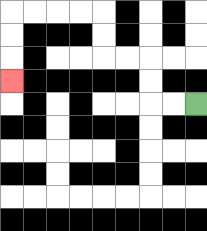{'start': '[8, 4]', 'end': '[0, 3]', 'path_directions': 'L,L,U,U,L,L,U,U,L,L,L,L,D,D,D', 'path_coordinates': '[[8, 4], [7, 4], [6, 4], [6, 3], [6, 2], [5, 2], [4, 2], [4, 1], [4, 0], [3, 0], [2, 0], [1, 0], [0, 0], [0, 1], [0, 2], [0, 3]]'}